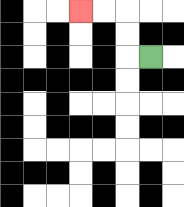{'start': '[6, 2]', 'end': '[3, 0]', 'path_directions': 'L,U,U,L,L', 'path_coordinates': '[[6, 2], [5, 2], [5, 1], [5, 0], [4, 0], [3, 0]]'}